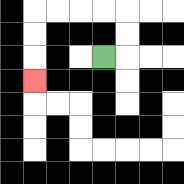{'start': '[4, 2]', 'end': '[1, 3]', 'path_directions': 'R,U,U,L,L,L,L,D,D,D', 'path_coordinates': '[[4, 2], [5, 2], [5, 1], [5, 0], [4, 0], [3, 0], [2, 0], [1, 0], [1, 1], [1, 2], [1, 3]]'}